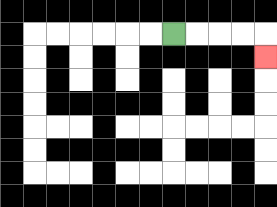{'start': '[7, 1]', 'end': '[11, 2]', 'path_directions': 'R,R,R,R,D', 'path_coordinates': '[[7, 1], [8, 1], [9, 1], [10, 1], [11, 1], [11, 2]]'}